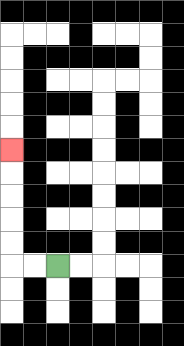{'start': '[2, 11]', 'end': '[0, 6]', 'path_directions': 'L,L,U,U,U,U,U', 'path_coordinates': '[[2, 11], [1, 11], [0, 11], [0, 10], [0, 9], [0, 8], [0, 7], [0, 6]]'}